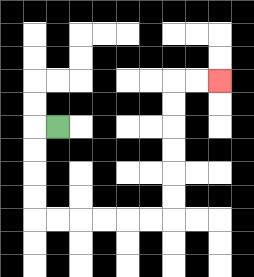{'start': '[2, 5]', 'end': '[9, 3]', 'path_directions': 'L,D,D,D,D,R,R,R,R,R,R,U,U,U,U,U,U,R,R', 'path_coordinates': '[[2, 5], [1, 5], [1, 6], [1, 7], [1, 8], [1, 9], [2, 9], [3, 9], [4, 9], [5, 9], [6, 9], [7, 9], [7, 8], [7, 7], [7, 6], [7, 5], [7, 4], [7, 3], [8, 3], [9, 3]]'}